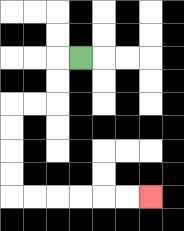{'start': '[3, 2]', 'end': '[6, 8]', 'path_directions': 'L,D,D,L,L,D,D,D,D,R,R,R,R,R,R', 'path_coordinates': '[[3, 2], [2, 2], [2, 3], [2, 4], [1, 4], [0, 4], [0, 5], [0, 6], [0, 7], [0, 8], [1, 8], [2, 8], [3, 8], [4, 8], [5, 8], [6, 8]]'}